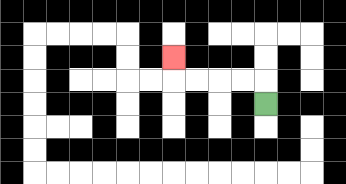{'start': '[11, 4]', 'end': '[7, 2]', 'path_directions': 'U,L,L,L,L,U', 'path_coordinates': '[[11, 4], [11, 3], [10, 3], [9, 3], [8, 3], [7, 3], [7, 2]]'}